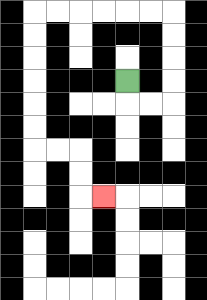{'start': '[5, 3]', 'end': '[4, 8]', 'path_directions': 'D,R,R,U,U,U,U,L,L,L,L,L,L,D,D,D,D,D,D,R,R,D,D,R', 'path_coordinates': '[[5, 3], [5, 4], [6, 4], [7, 4], [7, 3], [7, 2], [7, 1], [7, 0], [6, 0], [5, 0], [4, 0], [3, 0], [2, 0], [1, 0], [1, 1], [1, 2], [1, 3], [1, 4], [1, 5], [1, 6], [2, 6], [3, 6], [3, 7], [3, 8], [4, 8]]'}